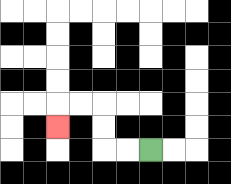{'start': '[6, 6]', 'end': '[2, 5]', 'path_directions': 'L,L,U,U,L,L,D', 'path_coordinates': '[[6, 6], [5, 6], [4, 6], [4, 5], [4, 4], [3, 4], [2, 4], [2, 5]]'}